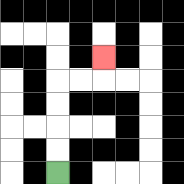{'start': '[2, 7]', 'end': '[4, 2]', 'path_directions': 'U,U,U,U,R,R,U', 'path_coordinates': '[[2, 7], [2, 6], [2, 5], [2, 4], [2, 3], [3, 3], [4, 3], [4, 2]]'}